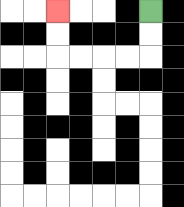{'start': '[6, 0]', 'end': '[2, 0]', 'path_directions': 'D,D,L,L,L,L,U,U', 'path_coordinates': '[[6, 0], [6, 1], [6, 2], [5, 2], [4, 2], [3, 2], [2, 2], [2, 1], [2, 0]]'}